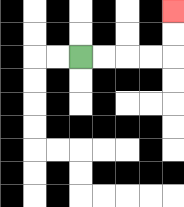{'start': '[3, 2]', 'end': '[7, 0]', 'path_directions': 'R,R,R,R,U,U', 'path_coordinates': '[[3, 2], [4, 2], [5, 2], [6, 2], [7, 2], [7, 1], [7, 0]]'}